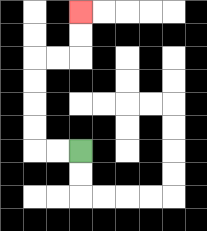{'start': '[3, 6]', 'end': '[3, 0]', 'path_directions': 'L,L,U,U,U,U,R,R,U,U', 'path_coordinates': '[[3, 6], [2, 6], [1, 6], [1, 5], [1, 4], [1, 3], [1, 2], [2, 2], [3, 2], [3, 1], [3, 0]]'}